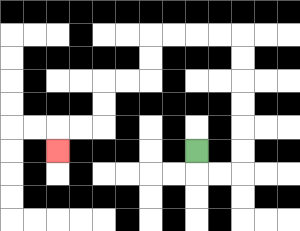{'start': '[8, 6]', 'end': '[2, 6]', 'path_directions': 'D,R,R,U,U,U,U,U,U,L,L,L,L,D,D,L,L,D,D,L,L,D', 'path_coordinates': '[[8, 6], [8, 7], [9, 7], [10, 7], [10, 6], [10, 5], [10, 4], [10, 3], [10, 2], [10, 1], [9, 1], [8, 1], [7, 1], [6, 1], [6, 2], [6, 3], [5, 3], [4, 3], [4, 4], [4, 5], [3, 5], [2, 5], [2, 6]]'}